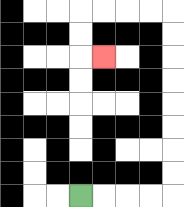{'start': '[3, 8]', 'end': '[4, 2]', 'path_directions': 'R,R,R,R,U,U,U,U,U,U,U,U,L,L,L,L,D,D,R', 'path_coordinates': '[[3, 8], [4, 8], [5, 8], [6, 8], [7, 8], [7, 7], [7, 6], [7, 5], [7, 4], [7, 3], [7, 2], [7, 1], [7, 0], [6, 0], [5, 0], [4, 0], [3, 0], [3, 1], [3, 2], [4, 2]]'}